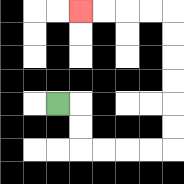{'start': '[2, 4]', 'end': '[3, 0]', 'path_directions': 'R,D,D,R,R,R,R,U,U,U,U,U,U,L,L,L,L', 'path_coordinates': '[[2, 4], [3, 4], [3, 5], [3, 6], [4, 6], [5, 6], [6, 6], [7, 6], [7, 5], [7, 4], [7, 3], [7, 2], [7, 1], [7, 0], [6, 0], [5, 0], [4, 0], [3, 0]]'}